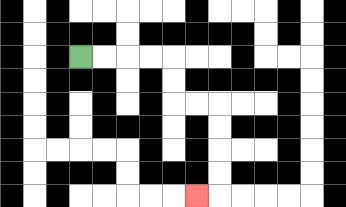{'start': '[3, 2]', 'end': '[8, 8]', 'path_directions': 'R,R,R,R,D,D,R,R,D,D,D,D,L', 'path_coordinates': '[[3, 2], [4, 2], [5, 2], [6, 2], [7, 2], [7, 3], [7, 4], [8, 4], [9, 4], [9, 5], [9, 6], [9, 7], [9, 8], [8, 8]]'}